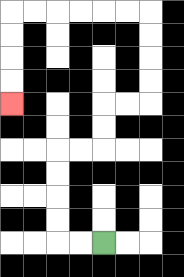{'start': '[4, 10]', 'end': '[0, 4]', 'path_directions': 'L,L,U,U,U,U,R,R,U,U,R,R,U,U,U,U,L,L,L,L,L,L,D,D,D,D', 'path_coordinates': '[[4, 10], [3, 10], [2, 10], [2, 9], [2, 8], [2, 7], [2, 6], [3, 6], [4, 6], [4, 5], [4, 4], [5, 4], [6, 4], [6, 3], [6, 2], [6, 1], [6, 0], [5, 0], [4, 0], [3, 0], [2, 0], [1, 0], [0, 0], [0, 1], [0, 2], [0, 3], [0, 4]]'}